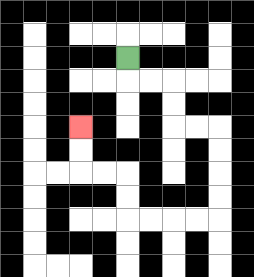{'start': '[5, 2]', 'end': '[3, 5]', 'path_directions': 'D,R,R,D,D,R,R,D,D,D,D,L,L,L,L,U,U,L,L,U,U', 'path_coordinates': '[[5, 2], [5, 3], [6, 3], [7, 3], [7, 4], [7, 5], [8, 5], [9, 5], [9, 6], [9, 7], [9, 8], [9, 9], [8, 9], [7, 9], [6, 9], [5, 9], [5, 8], [5, 7], [4, 7], [3, 7], [3, 6], [3, 5]]'}